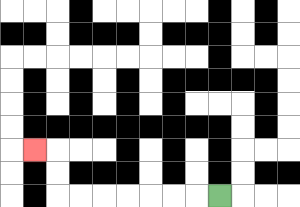{'start': '[9, 8]', 'end': '[1, 6]', 'path_directions': 'L,L,L,L,L,L,L,U,U,L', 'path_coordinates': '[[9, 8], [8, 8], [7, 8], [6, 8], [5, 8], [4, 8], [3, 8], [2, 8], [2, 7], [2, 6], [1, 6]]'}